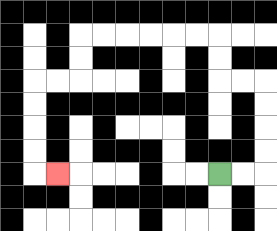{'start': '[9, 7]', 'end': '[2, 7]', 'path_directions': 'R,R,U,U,U,U,L,L,U,U,L,L,L,L,L,L,D,D,L,L,D,D,D,D,R', 'path_coordinates': '[[9, 7], [10, 7], [11, 7], [11, 6], [11, 5], [11, 4], [11, 3], [10, 3], [9, 3], [9, 2], [9, 1], [8, 1], [7, 1], [6, 1], [5, 1], [4, 1], [3, 1], [3, 2], [3, 3], [2, 3], [1, 3], [1, 4], [1, 5], [1, 6], [1, 7], [2, 7]]'}